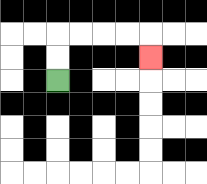{'start': '[2, 3]', 'end': '[6, 2]', 'path_directions': 'U,U,R,R,R,R,D', 'path_coordinates': '[[2, 3], [2, 2], [2, 1], [3, 1], [4, 1], [5, 1], [6, 1], [6, 2]]'}